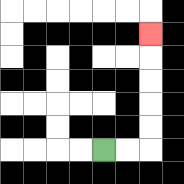{'start': '[4, 6]', 'end': '[6, 1]', 'path_directions': 'R,R,U,U,U,U,U', 'path_coordinates': '[[4, 6], [5, 6], [6, 6], [6, 5], [6, 4], [6, 3], [6, 2], [6, 1]]'}